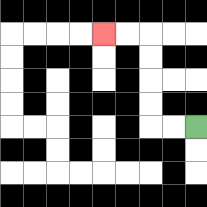{'start': '[8, 5]', 'end': '[4, 1]', 'path_directions': 'L,L,U,U,U,U,L,L', 'path_coordinates': '[[8, 5], [7, 5], [6, 5], [6, 4], [6, 3], [6, 2], [6, 1], [5, 1], [4, 1]]'}